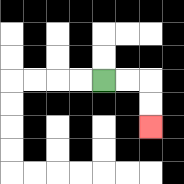{'start': '[4, 3]', 'end': '[6, 5]', 'path_directions': 'R,R,D,D', 'path_coordinates': '[[4, 3], [5, 3], [6, 3], [6, 4], [6, 5]]'}